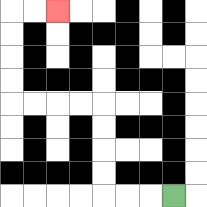{'start': '[7, 8]', 'end': '[2, 0]', 'path_directions': 'L,L,L,U,U,U,U,L,L,L,L,U,U,U,U,R,R', 'path_coordinates': '[[7, 8], [6, 8], [5, 8], [4, 8], [4, 7], [4, 6], [4, 5], [4, 4], [3, 4], [2, 4], [1, 4], [0, 4], [0, 3], [0, 2], [0, 1], [0, 0], [1, 0], [2, 0]]'}